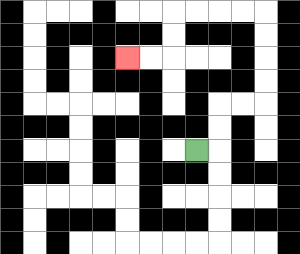{'start': '[8, 6]', 'end': '[5, 2]', 'path_directions': 'R,U,U,R,R,U,U,U,U,L,L,L,L,D,D,L,L', 'path_coordinates': '[[8, 6], [9, 6], [9, 5], [9, 4], [10, 4], [11, 4], [11, 3], [11, 2], [11, 1], [11, 0], [10, 0], [9, 0], [8, 0], [7, 0], [7, 1], [7, 2], [6, 2], [5, 2]]'}